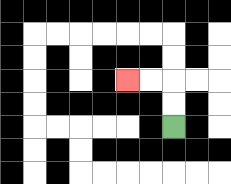{'start': '[7, 5]', 'end': '[5, 3]', 'path_directions': 'U,U,L,L', 'path_coordinates': '[[7, 5], [7, 4], [7, 3], [6, 3], [5, 3]]'}